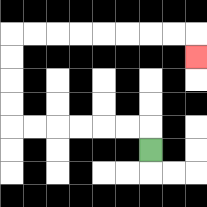{'start': '[6, 6]', 'end': '[8, 2]', 'path_directions': 'U,L,L,L,L,L,L,U,U,U,U,R,R,R,R,R,R,R,R,D', 'path_coordinates': '[[6, 6], [6, 5], [5, 5], [4, 5], [3, 5], [2, 5], [1, 5], [0, 5], [0, 4], [0, 3], [0, 2], [0, 1], [1, 1], [2, 1], [3, 1], [4, 1], [5, 1], [6, 1], [7, 1], [8, 1], [8, 2]]'}